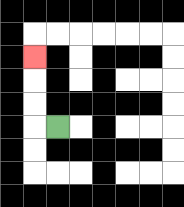{'start': '[2, 5]', 'end': '[1, 2]', 'path_directions': 'L,U,U,U', 'path_coordinates': '[[2, 5], [1, 5], [1, 4], [1, 3], [1, 2]]'}